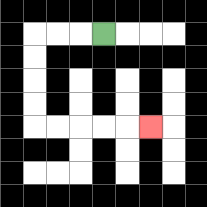{'start': '[4, 1]', 'end': '[6, 5]', 'path_directions': 'L,L,L,D,D,D,D,R,R,R,R,R', 'path_coordinates': '[[4, 1], [3, 1], [2, 1], [1, 1], [1, 2], [1, 3], [1, 4], [1, 5], [2, 5], [3, 5], [4, 5], [5, 5], [6, 5]]'}